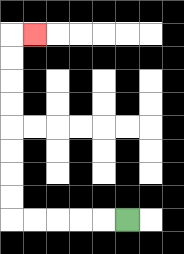{'start': '[5, 9]', 'end': '[1, 1]', 'path_directions': 'L,L,L,L,L,U,U,U,U,U,U,U,U,R', 'path_coordinates': '[[5, 9], [4, 9], [3, 9], [2, 9], [1, 9], [0, 9], [0, 8], [0, 7], [0, 6], [0, 5], [0, 4], [0, 3], [0, 2], [0, 1], [1, 1]]'}